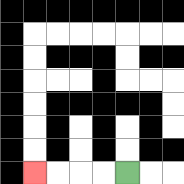{'start': '[5, 7]', 'end': '[1, 7]', 'path_directions': 'L,L,L,L', 'path_coordinates': '[[5, 7], [4, 7], [3, 7], [2, 7], [1, 7]]'}